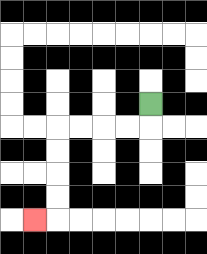{'start': '[6, 4]', 'end': '[1, 9]', 'path_directions': 'D,L,L,L,L,D,D,D,D,L', 'path_coordinates': '[[6, 4], [6, 5], [5, 5], [4, 5], [3, 5], [2, 5], [2, 6], [2, 7], [2, 8], [2, 9], [1, 9]]'}